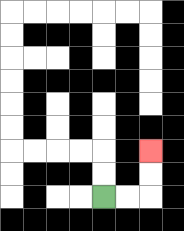{'start': '[4, 8]', 'end': '[6, 6]', 'path_directions': 'R,R,U,U', 'path_coordinates': '[[4, 8], [5, 8], [6, 8], [6, 7], [6, 6]]'}